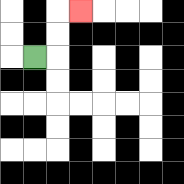{'start': '[1, 2]', 'end': '[3, 0]', 'path_directions': 'R,U,U,R', 'path_coordinates': '[[1, 2], [2, 2], [2, 1], [2, 0], [3, 0]]'}